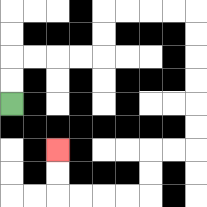{'start': '[0, 4]', 'end': '[2, 6]', 'path_directions': 'U,U,R,R,R,R,U,U,R,R,R,R,D,D,D,D,D,D,L,L,D,D,L,L,L,L,U,U', 'path_coordinates': '[[0, 4], [0, 3], [0, 2], [1, 2], [2, 2], [3, 2], [4, 2], [4, 1], [4, 0], [5, 0], [6, 0], [7, 0], [8, 0], [8, 1], [8, 2], [8, 3], [8, 4], [8, 5], [8, 6], [7, 6], [6, 6], [6, 7], [6, 8], [5, 8], [4, 8], [3, 8], [2, 8], [2, 7], [2, 6]]'}